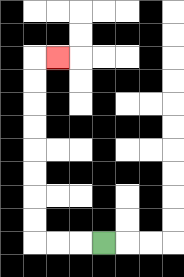{'start': '[4, 10]', 'end': '[2, 2]', 'path_directions': 'L,L,L,U,U,U,U,U,U,U,U,R', 'path_coordinates': '[[4, 10], [3, 10], [2, 10], [1, 10], [1, 9], [1, 8], [1, 7], [1, 6], [1, 5], [1, 4], [1, 3], [1, 2], [2, 2]]'}